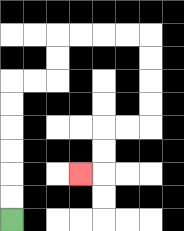{'start': '[0, 9]', 'end': '[3, 7]', 'path_directions': 'U,U,U,U,U,U,R,R,U,U,R,R,R,R,D,D,D,D,L,L,D,D,L', 'path_coordinates': '[[0, 9], [0, 8], [0, 7], [0, 6], [0, 5], [0, 4], [0, 3], [1, 3], [2, 3], [2, 2], [2, 1], [3, 1], [4, 1], [5, 1], [6, 1], [6, 2], [6, 3], [6, 4], [6, 5], [5, 5], [4, 5], [4, 6], [4, 7], [3, 7]]'}